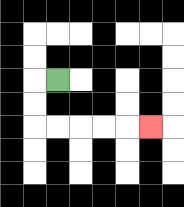{'start': '[2, 3]', 'end': '[6, 5]', 'path_directions': 'L,D,D,R,R,R,R,R', 'path_coordinates': '[[2, 3], [1, 3], [1, 4], [1, 5], [2, 5], [3, 5], [4, 5], [5, 5], [6, 5]]'}